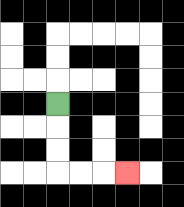{'start': '[2, 4]', 'end': '[5, 7]', 'path_directions': 'D,D,D,R,R,R', 'path_coordinates': '[[2, 4], [2, 5], [2, 6], [2, 7], [3, 7], [4, 7], [5, 7]]'}